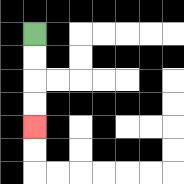{'start': '[1, 1]', 'end': '[1, 5]', 'path_directions': 'D,D,D,D', 'path_coordinates': '[[1, 1], [1, 2], [1, 3], [1, 4], [1, 5]]'}